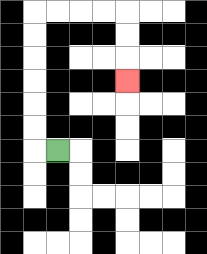{'start': '[2, 6]', 'end': '[5, 3]', 'path_directions': 'L,U,U,U,U,U,U,R,R,R,R,D,D,D', 'path_coordinates': '[[2, 6], [1, 6], [1, 5], [1, 4], [1, 3], [1, 2], [1, 1], [1, 0], [2, 0], [3, 0], [4, 0], [5, 0], [5, 1], [5, 2], [5, 3]]'}